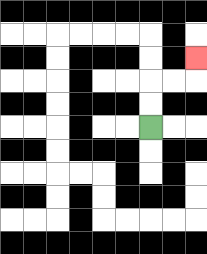{'start': '[6, 5]', 'end': '[8, 2]', 'path_directions': 'U,U,R,R,U', 'path_coordinates': '[[6, 5], [6, 4], [6, 3], [7, 3], [8, 3], [8, 2]]'}